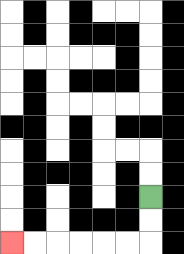{'start': '[6, 8]', 'end': '[0, 10]', 'path_directions': 'D,D,L,L,L,L,L,L', 'path_coordinates': '[[6, 8], [6, 9], [6, 10], [5, 10], [4, 10], [3, 10], [2, 10], [1, 10], [0, 10]]'}